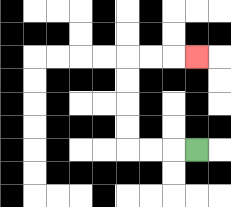{'start': '[8, 6]', 'end': '[8, 2]', 'path_directions': 'L,L,L,U,U,U,U,R,R,R', 'path_coordinates': '[[8, 6], [7, 6], [6, 6], [5, 6], [5, 5], [5, 4], [5, 3], [5, 2], [6, 2], [7, 2], [8, 2]]'}